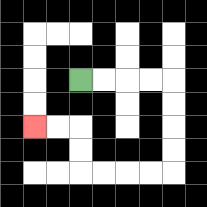{'start': '[3, 3]', 'end': '[1, 5]', 'path_directions': 'R,R,R,R,D,D,D,D,L,L,L,L,U,U,L,L', 'path_coordinates': '[[3, 3], [4, 3], [5, 3], [6, 3], [7, 3], [7, 4], [7, 5], [7, 6], [7, 7], [6, 7], [5, 7], [4, 7], [3, 7], [3, 6], [3, 5], [2, 5], [1, 5]]'}